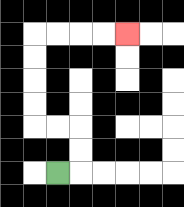{'start': '[2, 7]', 'end': '[5, 1]', 'path_directions': 'R,U,U,L,L,U,U,U,U,R,R,R,R', 'path_coordinates': '[[2, 7], [3, 7], [3, 6], [3, 5], [2, 5], [1, 5], [1, 4], [1, 3], [1, 2], [1, 1], [2, 1], [3, 1], [4, 1], [5, 1]]'}